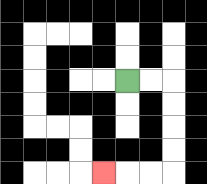{'start': '[5, 3]', 'end': '[4, 7]', 'path_directions': 'R,R,D,D,D,D,L,L,L', 'path_coordinates': '[[5, 3], [6, 3], [7, 3], [7, 4], [7, 5], [7, 6], [7, 7], [6, 7], [5, 7], [4, 7]]'}